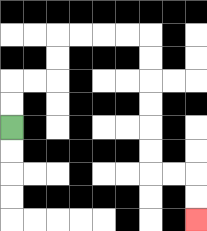{'start': '[0, 5]', 'end': '[8, 9]', 'path_directions': 'U,U,R,R,U,U,R,R,R,R,D,D,D,D,D,D,R,R,D,D', 'path_coordinates': '[[0, 5], [0, 4], [0, 3], [1, 3], [2, 3], [2, 2], [2, 1], [3, 1], [4, 1], [5, 1], [6, 1], [6, 2], [6, 3], [6, 4], [6, 5], [6, 6], [6, 7], [7, 7], [8, 7], [8, 8], [8, 9]]'}